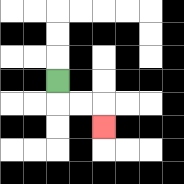{'start': '[2, 3]', 'end': '[4, 5]', 'path_directions': 'D,R,R,D', 'path_coordinates': '[[2, 3], [2, 4], [3, 4], [4, 4], [4, 5]]'}